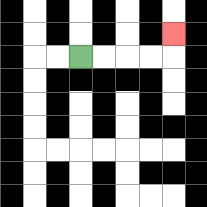{'start': '[3, 2]', 'end': '[7, 1]', 'path_directions': 'R,R,R,R,U', 'path_coordinates': '[[3, 2], [4, 2], [5, 2], [6, 2], [7, 2], [7, 1]]'}